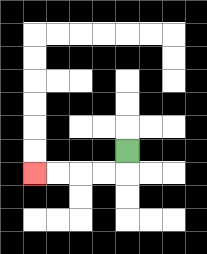{'start': '[5, 6]', 'end': '[1, 7]', 'path_directions': 'D,L,L,L,L', 'path_coordinates': '[[5, 6], [5, 7], [4, 7], [3, 7], [2, 7], [1, 7]]'}